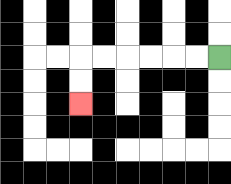{'start': '[9, 2]', 'end': '[3, 4]', 'path_directions': 'L,L,L,L,L,L,D,D', 'path_coordinates': '[[9, 2], [8, 2], [7, 2], [6, 2], [5, 2], [4, 2], [3, 2], [3, 3], [3, 4]]'}